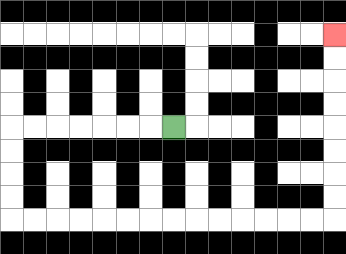{'start': '[7, 5]', 'end': '[14, 1]', 'path_directions': 'L,L,L,L,L,L,L,D,D,D,D,R,R,R,R,R,R,R,R,R,R,R,R,R,R,U,U,U,U,U,U,U,U', 'path_coordinates': '[[7, 5], [6, 5], [5, 5], [4, 5], [3, 5], [2, 5], [1, 5], [0, 5], [0, 6], [0, 7], [0, 8], [0, 9], [1, 9], [2, 9], [3, 9], [4, 9], [5, 9], [6, 9], [7, 9], [8, 9], [9, 9], [10, 9], [11, 9], [12, 9], [13, 9], [14, 9], [14, 8], [14, 7], [14, 6], [14, 5], [14, 4], [14, 3], [14, 2], [14, 1]]'}